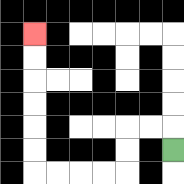{'start': '[7, 6]', 'end': '[1, 1]', 'path_directions': 'U,L,L,D,D,L,L,L,L,U,U,U,U,U,U', 'path_coordinates': '[[7, 6], [7, 5], [6, 5], [5, 5], [5, 6], [5, 7], [4, 7], [3, 7], [2, 7], [1, 7], [1, 6], [1, 5], [1, 4], [1, 3], [1, 2], [1, 1]]'}